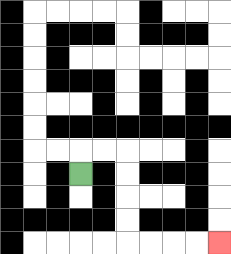{'start': '[3, 7]', 'end': '[9, 10]', 'path_directions': 'U,R,R,D,D,D,D,R,R,R,R', 'path_coordinates': '[[3, 7], [3, 6], [4, 6], [5, 6], [5, 7], [5, 8], [5, 9], [5, 10], [6, 10], [7, 10], [8, 10], [9, 10]]'}